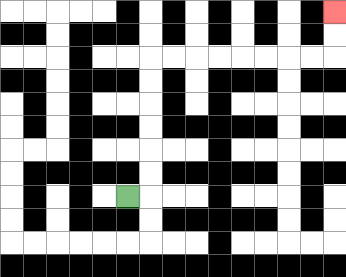{'start': '[5, 8]', 'end': '[14, 0]', 'path_directions': 'R,U,U,U,U,U,U,R,R,R,R,R,R,R,R,U,U', 'path_coordinates': '[[5, 8], [6, 8], [6, 7], [6, 6], [6, 5], [6, 4], [6, 3], [6, 2], [7, 2], [8, 2], [9, 2], [10, 2], [11, 2], [12, 2], [13, 2], [14, 2], [14, 1], [14, 0]]'}